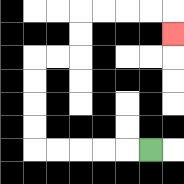{'start': '[6, 6]', 'end': '[7, 1]', 'path_directions': 'L,L,L,L,L,U,U,U,U,R,R,U,U,R,R,R,R,D', 'path_coordinates': '[[6, 6], [5, 6], [4, 6], [3, 6], [2, 6], [1, 6], [1, 5], [1, 4], [1, 3], [1, 2], [2, 2], [3, 2], [3, 1], [3, 0], [4, 0], [5, 0], [6, 0], [7, 0], [7, 1]]'}